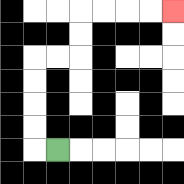{'start': '[2, 6]', 'end': '[7, 0]', 'path_directions': 'L,U,U,U,U,R,R,U,U,R,R,R,R', 'path_coordinates': '[[2, 6], [1, 6], [1, 5], [1, 4], [1, 3], [1, 2], [2, 2], [3, 2], [3, 1], [3, 0], [4, 0], [5, 0], [6, 0], [7, 0]]'}